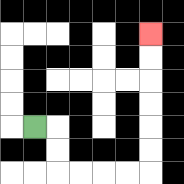{'start': '[1, 5]', 'end': '[6, 1]', 'path_directions': 'R,D,D,R,R,R,R,U,U,U,U,U,U', 'path_coordinates': '[[1, 5], [2, 5], [2, 6], [2, 7], [3, 7], [4, 7], [5, 7], [6, 7], [6, 6], [6, 5], [6, 4], [6, 3], [6, 2], [6, 1]]'}